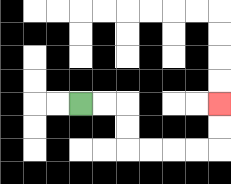{'start': '[3, 4]', 'end': '[9, 4]', 'path_directions': 'R,R,D,D,R,R,R,R,U,U', 'path_coordinates': '[[3, 4], [4, 4], [5, 4], [5, 5], [5, 6], [6, 6], [7, 6], [8, 6], [9, 6], [9, 5], [9, 4]]'}